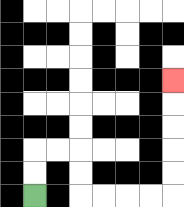{'start': '[1, 8]', 'end': '[7, 3]', 'path_directions': 'U,U,R,R,D,D,R,R,R,R,U,U,U,U,U', 'path_coordinates': '[[1, 8], [1, 7], [1, 6], [2, 6], [3, 6], [3, 7], [3, 8], [4, 8], [5, 8], [6, 8], [7, 8], [7, 7], [7, 6], [7, 5], [7, 4], [7, 3]]'}